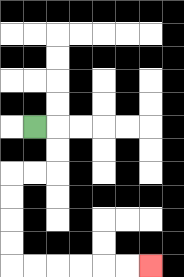{'start': '[1, 5]', 'end': '[6, 11]', 'path_directions': 'R,D,D,L,L,D,D,D,D,R,R,R,R,R,R', 'path_coordinates': '[[1, 5], [2, 5], [2, 6], [2, 7], [1, 7], [0, 7], [0, 8], [0, 9], [0, 10], [0, 11], [1, 11], [2, 11], [3, 11], [4, 11], [5, 11], [6, 11]]'}